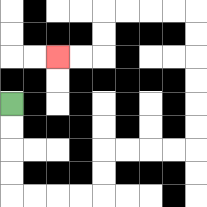{'start': '[0, 4]', 'end': '[2, 2]', 'path_directions': 'D,D,D,D,R,R,R,R,U,U,R,R,R,R,U,U,U,U,U,U,L,L,L,L,D,D,L,L', 'path_coordinates': '[[0, 4], [0, 5], [0, 6], [0, 7], [0, 8], [1, 8], [2, 8], [3, 8], [4, 8], [4, 7], [4, 6], [5, 6], [6, 6], [7, 6], [8, 6], [8, 5], [8, 4], [8, 3], [8, 2], [8, 1], [8, 0], [7, 0], [6, 0], [5, 0], [4, 0], [4, 1], [4, 2], [3, 2], [2, 2]]'}